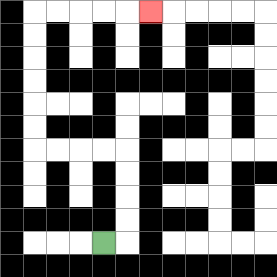{'start': '[4, 10]', 'end': '[6, 0]', 'path_directions': 'R,U,U,U,U,L,L,L,L,U,U,U,U,U,U,R,R,R,R,R', 'path_coordinates': '[[4, 10], [5, 10], [5, 9], [5, 8], [5, 7], [5, 6], [4, 6], [3, 6], [2, 6], [1, 6], [1, 5], [1, 4], [1, 3], [1, 2], [1, 1], [1, 0], [2, 0], [3, 0], [4, 0], [5, 0], [6, 0]]'}